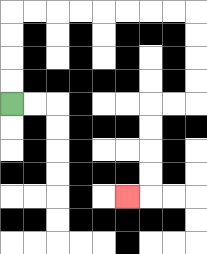{'start': '[0, 4]', 'end': '[5, 8]', 'path_directions': 'U,U,U,U,R,R,R,R,R,R,R,R,D,D,D,D,L,L,D,D,D,D,L', 'path_coordinates': '[[0, 4], [0, 3], [0, 2], [0, 1], [0, 0], [1, 0], [2, 0], [3, 0], [4, 0], [5, 0], [6, 0], [7, 0], [8, 0], [8, 1], [8, 2], [8, 3], [8, 4], [7, 4], [6, 4], [6, 5], [6, 6], [6, 7], [6, 8], [5, 8]]'}